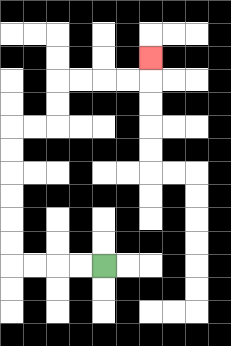{'start': '[4, 11]', 'end': '[6, 2]', 'path_directions': 'L,L,L,L,U,U,U,U,U,U,R,R,U,U,R,R,R,R,U', 'path_coordinates': '[[4, 11], [3, 11], [2, 11], [1, 11], [0, 11], [0, 10], [0, 9], [0, 8], [0, 7], [0, 6], [0, 5], [1, 5], [2, 5], [2, 4], [2, 3], [3, 3], [4, 3], [5, 3], [6, 3], [6, 2]]'}